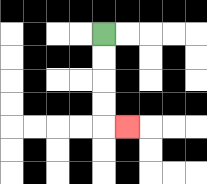{'start': '[4, 1]', 'end': '[5, 5]', 'path_directions': 'D,D,D,D,R', 'path_coordinates': '[[4, 1], [4, 2], [4, 3], [4, 4], [4, 5], [5, 5]]'}